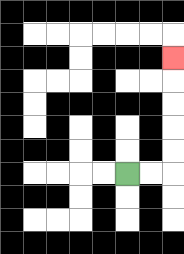{'start': '[5, 7]', 'end': '[7, 2]', 'path_directions': 'R,R,U,U,U,U,U', 'path_coordinates': '[[5, 7], [6, 7], [7, 7], [7, 6], [7, 5], [7, 4], [7, 3], [7, 2]]'}